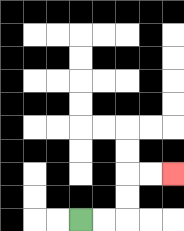{'start': '[3, 9]', 'end': '[7, 7]', 'path_directions': 'R,R,U,U,R,R', 'path_coordinates': '[[3, 9], [4, 9], [5, 9], [5, 8], [5, 7], [6, 7], [7, 7]]'}